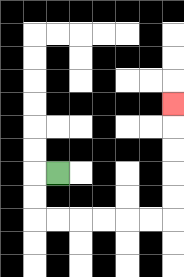{'start': '[2, 7]', 'end': '[7, 4]', 'path_directions': 'L,D,D,R,R,R,R,R,R,U,U,U,U,U', 'path_coordinates': '[[2, 7], [1, 7], [1, 8], [1, 9], [2, 9], [3, 9], [4, 9], [5, 9], [6, 9], [7, 9], [7, 8], [7, 7], [7, 6], [7, 5], [7, 4]]'}